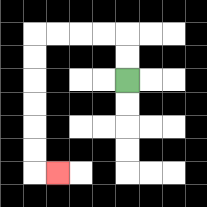{'start': '[5, 3]', 'end': '[2, 7]', 'path_directions': 'U,U,L,L,L,L,D,D,D,D,D,D,R', 'path_coordinates': '[[5, 3], [5, 2], [5, 1], [4, 1], [3, 1], [2, 1], [1, 1], [1, 2], [1, 3], [1, 4], [1, 5], [1, 6], [1, 7], [2, 7]]'}